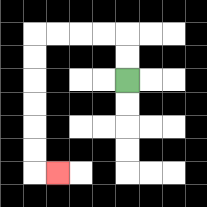{'start': '[5, 3]', 'end': '[2, 7]', 'path_directions': 'U,U,L,L,L,L,D,D,D,D,D,D,R', 'path_coordinates': '[[5, 3], [5, 2], [5, 1], [4, 1], [3, 1], [2, 1], [1, 1], [1, 2], [1, 3], [1, 4], [1, 5], [1, 6], [1, 7], [2, 7]]'}